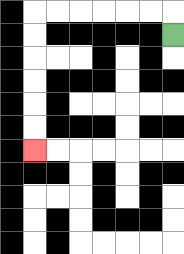{'start': '[7, 1]', 'end': '[1, 6]', 'path_directions': 'U,L,L,L,L,L,L,D,D,D,D,D,D', 'path_coordinates': '[[7, 1], [7, 0], [6, 0], [5, 0], [4, 0], [3, 0], [2, 0], [1, 0], [1, 1], [1, 2], [1, 3], [1, 4], [1, 5], [1, 6]]'}